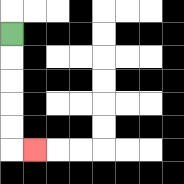{'start': '[0, 1]', 'end': '[1, 6]', 'path_directions': 'D,D,D,D,D,R', 'path_coordinates': '[[0, 1], [0, 2], [0, 3], [0, 4], [0, 5], [0, 6], [1, 6]]'}